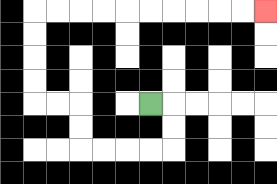{'start': '[6, 4]', 'end': '[11, 0]', 'path_directions': 'R,D,D,L,L,L,L,U,U,L,L,U,U,U,U,R,R,R,R,R,R,R,R,R,R', 'path_coordinates': '[[6, 4], [7, 4], [7, 5], [7, 6], [6, 6], [5, 6], [4, 6], [3, 6], [3, 5], [3, 4], [2, 4], [1, 4], [1, 3], [1, 2], [1, 1], [1, 0], [2, 0], [3, 0], [4, 0], [5, 0], [6, 0], [7, 0], [8, 0], [9, 0], [10, 0], [11, 0]]'}